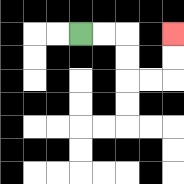{'start': '[3, 1]', 'end': '[7, 1]', 'path_directions': 'R,R,D,D,R,R,U,U', 'path_coordinates': '[[3, 1], [4, 1], [5, 1], [5, 2], [5, 3], [6, 3], [7, 3], [7, 2], [7, 1]]'}